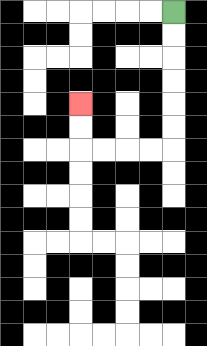{'start': '[7, 0]', 'end': '[3, 4]', 'path_directions': 'D,D,D,D,D,D,L,L,L,L,U,U', 'path_coordinates': '[[7, 0], [7, 1], [7, 2], [7, 3], [7, 4], [7, 5], [7, 6], [6, 6], [5, 6], [4, 6], [3, 6], [3, 5], [3, 4]]'}